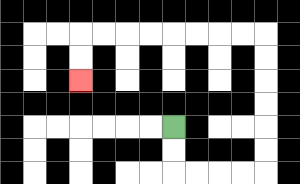{'start': '[7, 5]', 'end': '[3, 3]', 'path_directions': 'D,D,R,R,R,R,U,U,U,U,U,U,L,L,L,L,L,L,L,L,D,D', 'path_coordinates': '[[7, 5], [7, 6], [7, 7], [8, 7], [9, 7], [10, 7], [11, 7], [11, 6], [11, 5], [11, 4], [11, 3], [11, 2], [11, 1], [10, 1], [9, 1], [8, 1], [7, 1], [6, 1], [5, 1], [4, 1], [3, 1], [3, 2], [3, 3]]'}